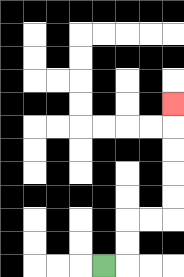{'start': '[4, 11]', 'end': '[7, 4]', 'path_directions': 'R,U,U,R,R,U,U,U,U,U', 'path_coordinates': '[[4, 11], [5, 11], [5, 10], [5, 9], [6, 9], [7, 9], [7, 8], [7, 7], [7, 6], [7, 5], [7, 4]]'}